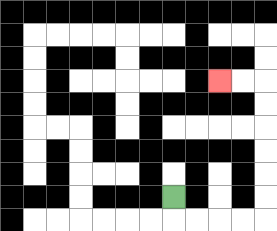{'start': '[7, 8]', 'end': '[9, 3]', 'path_directions': 'D,R,R,R,R,U,U,U,U,U,U,L,L', 'path_coordinates': '[[7, 8], [7, 9], [8, 9], [9, 9], [10, 9], [11, 9], [11, 8], [11, 7], [11, 6], [11, 5], [11, 4], [11, 3], [10, 3], [9, 3]]'}